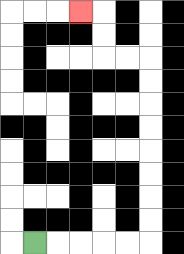{'start': '[1, 10]', 'end': '[3, 0]', 'path_directions': 'R,R,R,R,R,U,U,U,U,U,U,U,U,L,L,U,U,L', 'path_coordinates': '[[1, 10], [2, 10], [3, 10], [4, 10], [5, 10], [6, 10], [6, 9], [6, 8], [6, 7], [6, 6], [6, 5], [6, 4], [6, 3], [6, 2], [5, 2], [4, 2], [4, 1], [4, 0], [3, 0]]'}